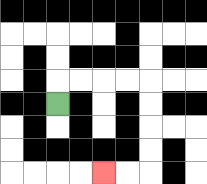{'start': '[2, 4]', 'end': '[4, 7]', 'path_directions': 'U,R,R,R,R,D,D,D,D,L,L', 'path_coordinates': '[[2, 4], [2, 3], [3, 3], [4, 3], [5, 3], [6, 3], [6, 4], [6, 5], [6, 6], [6, 7], [5, 7], [4, 7]]'}